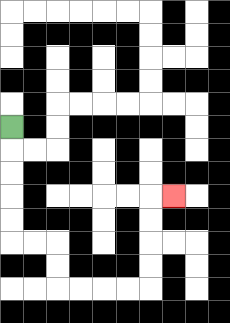{'start': '[0, 5]', 'end': '[7, 8]', 'path_directions': 'D,D,D,D,D,R,R,D,D,R,R,R,R,U,U,U,U,R', 'path_coordinates': '[[0, 5], [0, 6], [0, 7], [0, 8], [0, 9], [0, 10], [1, 10], [2, 10], [2, 11], [2, 12], [3, 12], [4, 12], [5, 12], [6, 12], [6, 11], [6, 10], [6, 9], [6, 8], [7, 8]]'}